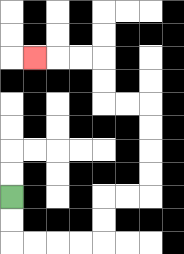{'start': '[0, 8]', 'end': '[1, 2]', 'path_directions': 'D,D,R,R,R,R,U,U,R,R,U,U,U,U,L,L,U,U,L,L,L', 'path_coordinates': '[[0, 8], [0, 9], [0, 10], [1, 10], [2, 10], [3, 10], [4, 10], [4, 9], [4, 8], [5, 8], [6, 8], [6, 7], [6, 6], [6, 5], [6, 4], [5, 4], [4, 4], [4, 3], [4, 2], [3, 2], [2, 2], [1, 2]]'}